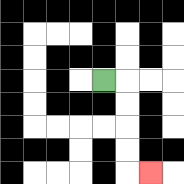{'start': '[4, 3]', 'end': '[6, 7]', 'path_directions': 'R,D,D,D,D,R', 'path_coordinates': '[[4, 3], [5, 3], [5, 4], [5, 5], [5, 6], [5, 7], [6, 7]]'}